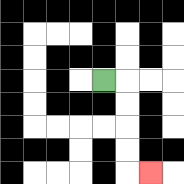{'start': '[4, 3]', 'end': '[6, 7]', 'path_directions': 'R,D,D,D,D,R', 'path_coordinates': '[[4, 3], [5, 3], [5, 4], [5, 5], [5, 6], [5, 7], [6, 7]]'}